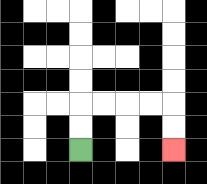{'start': '[3, 6]', 'end': '[7, 6]', 'path_directions': 'U,U,R,R,R,R,D,D', 'path_coordinates': '[[3, 6], [3, 5], [3, 4], [4, 4], [5, 4], [6, 4], [7, 4], [7, 5], [7, 6]]'}